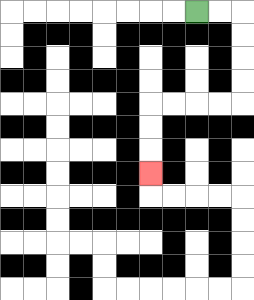{'start': '[8, 0]', 'end': '[6, 7]', 'path_directions': 'R,R,D,D,D,D,L,L,L,L,D,D,D', 'path_coordinates': '[[8, 0], [9, 0], [10, 0], [10, 1], [10, 2], [10, 3], [10, 4], [9, 4], [8, 4], [7, 4], [6, 4], [6, 5], [6, 6], [6, 7]]'}